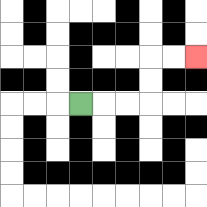{'start': '[3, 4]', 'end': '[8, 2]', 'path_directions': 'R,R,R,U,U,R,R', 'path_coordinates': '[[3, 4], [4, 4], [5, 4], [6, 4], [6, 3], [6, 2], [7, 2], [8, 2]]'}